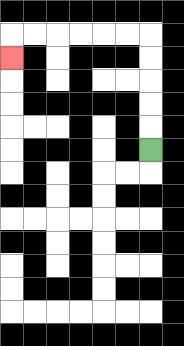{'start': '[6, 6]', 'end': '[0, 2]', 'path_directions': 'U,U,U,U,U,L,L,L,L,L,L,D', 'path_coordinates': '[[6, 6], [6, 5], [6, 4], [6, 3], [6, 2], [6, 1], [5, 1], [4, 1], [3, 1], [2, 1], [1, 1], [0, 1], [0, 2]]'}